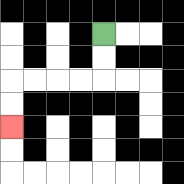{'start': '[4, 1]', 'end': '[0, 5]', 'path_directions': 'D,D,L,L,L,L,D,D', 'path_coordinates': '[[4, 1], [4, 2], [4, 3], [3, 3], [2, 3], [1, 3], [0, 3], [0, 4], [0, 5]]'}